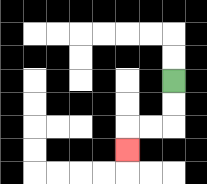{'start': '[7, 3]', 'end': '[5, 6]', 'path_directions': 'D,D,L,L,D', 'path_coordinates': '[[7, 3], [7, 4], [7, 5], [6, 5], [5, 5], [5, 6]]'}